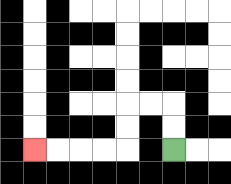{'start': '[7, 6]', 'end': '[1, 6]', 'path_directions': 'U,U,L,L,D,D,L,L,L,L', 'path_coordinates': '[[7, 6], [7, 5], [7, 4], [6, 4], [5, 4], [5, 5], [5, 6], [4, 6], [3, 6], [2, 6], [1, 6]]'}